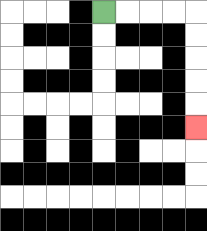{'start': '[4, 0]', 'end': '[8, 5]', 'path_directions': 'R,R,R,R,D,D,D,D,D', 'path_coordinates': '[[4, 0], [5, 0], [6, 0], [7, 0], [8, 0], [8, 1], [8, 2], [8, 3], [8, 4], [8, 5]]'}